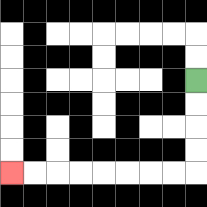{'start': '[8, 3]', 'end': '[0, 7]', 'path_directions': 'D,D,D,D,L,L,L,L,L,L,L,L', 'path_coordinates': '[[8, 3], [8, 4], [8, 5], [8, 6], [8, 7], [7, 7], [6, 7], [5, 7], [4, 7], [3, 7], [2, 7], [1, 7], [0, 7]]'}